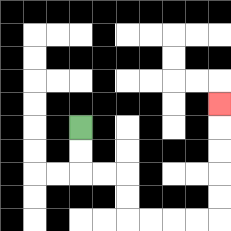{'start': '[3, 5]', 'end': '[9, 4]', 'path_directions': 'D,D,R,R,D,D,R,R,R,R,U,U,U,U,U', 'path_coordinates': '[[3, 5], [3, 6], [3, 7], [4, 7], [5, 7], [5, 8], [5, 9], [6, 9], [7, 9], [8, 9], [9, 9], [9, 8], [9, 7], [9, 6], [9, 5], [9, 4]]'}